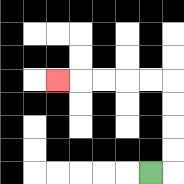{'start': '[6, 7]', 'end': '[2, 3]', 'path_directions': 'R,U,U,U,U,L,L,L,L,L', 'path_coordinates': '[[6, 7], [7, 7], [7, 6], [7, 5], [7, 4], [7, 3], [6, 3], [5, 3], [4, 3], [3, 3], [2, 3]]'}